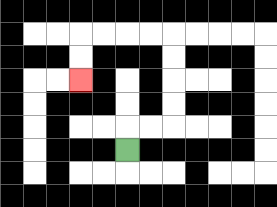{'start': '[5, 6]', 'end': '[3, 3]', 'path_directions': 'U,R,R,U,U,U,U,L,L,L,L,D,D', 'path_coordinates': '[[5, 6], [5, 5], [6, 5], [7, 5], [7, 4], [7, 3], [7, 2], [7, 1], [6, 1], [5, 1], [4, 1], [3, 1], [3, 2], [3, 3]]'}